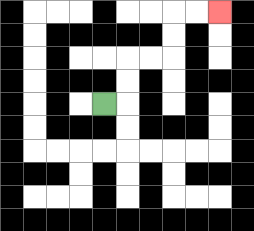{'start': '[4, 4]', 'end': '[9, 0]', 'path_directions': 'R,U,U,R,R,U,U,R,R', 'path_coordinates': '[[4, 4], [5, 4], [5, 3], [5, 2], [6, 2], [7, 2], [7, 1], [7, 0], [8, 0], [9, 0]]'}